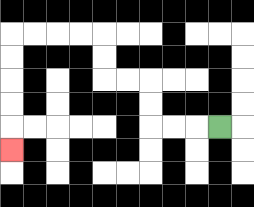{'start': '[9, 5]', 'end': '[0, 6]', 'path_directions': 'L,L,L,U,U,L,L,U,U,L,L,L,L,D,D,D,D,D', 'path_coordinates': '[[9, 5], [8, 5], [7, 5], [6, 5], [6, 4], [6, 3], [5, 3], [4, 3], [4, 2], [4, 1], [3, 1], [2, 1], [1, 1], [0, 1], [0, 2], [0, 3], [0, 4], [0, 5], [0, 6]]'}